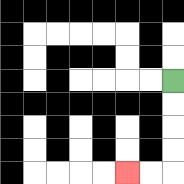{'start': '[7, 3]', 'end': '[5, 7]', 'path_directions': 'D,D,D,D,L,L', 'path_coordinates': '[[7, 3], [7, 4], [7, 5], [7, 6], [7, 7], [6, 7], [5, 7]]'}